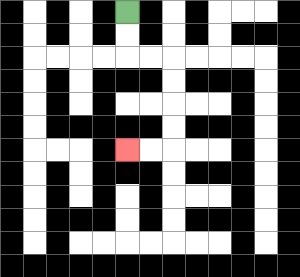{'start': '[5, 0]', 'end': '[5, 6]', 'path_directions': 'D,D,R,R,D,D,D,D,L,L', 'path_coordinates': '[[5, 0], [5, 1], [5, 2], [6, 2], [7, 2], [7, 3], [7, 4], [7, 5], [7, 6], [6, 6], [5, 6]]'}